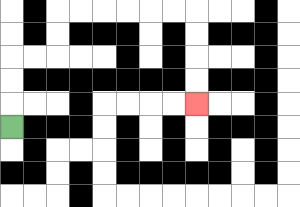{'start': '[0, 5]', 'end': '[8, 4]', 'path_directions': 'U,U,U,R,R,U,U,R,R,R,R,R,R,D,D,D,D', 'path_coordinates': '[[0, 5], [0, 4], [0, 3], [0, 2], [1, 2], [2, 2], [2, 1], [2, 0], [3, 0], [4, 0], [5, 0], [6, 0], [7, 0], [8, 0], [8, 1], [8, 2], [8, 3], [8, 4]]'}